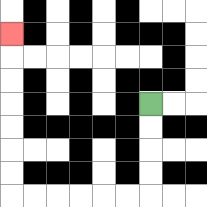{'start': '[6, 4]', 'end': '[0, 1]', 'path_directions': 'D,D,D,D,L,L,L,L,L,L,U,U,U,U,U,U,U', 'path_coordinates': '[[6, 4], [6, 5], [6, 6], [6, 7], [6, 8], [5, 8], [4, 8], [3, 8], [2, 8], [1, 8], [0, 8], [0, 7], [0, 6], [0, 5], [0, 4], [0, 3], [0, 2], [0, 1]]'}